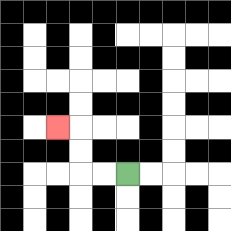{'start': '[5, 7]', 'end': '[2, 5]', 'path_directions': 'L,L,U,U,L', 'path_coordinates': '[[5, 7], [4, 7], [3, 7], [3, 6], [3, 5], [2, 5]]'}